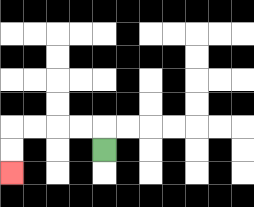{'start': '[4, 6]', 'end': '[0, 7]', 'path_directions': 'U,L,L,L,L,D,D', 'path_coordinates': '[[4, 6], [4, 5], [3, 5], [2, 5], [1, 5], [0, 5], [0, 6], [0, 7]]'}